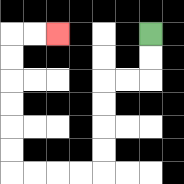{'start': '[6, 1]', 'end': '[2, 1]', 'path_directions': 'D,D,L,L,D,D,D,D,L,L,L,L,U,U,U,U,U,U,R,R', 'path_coordinates': '[[6, 1], [6, 2], [6, 3], [5, 3], [4, 3], [4, 4], [4, 5], [4, 6], [4, 7], [3, 7], [2, 7], [1, 7], [0, 7], [0, 6], [0, 5], [0, 4], [0, 3], [0, 2], [0, 1], [1, 1], [2, 1]]'}